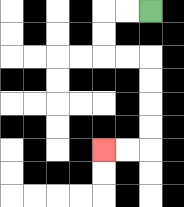{'start': '[6, 0]', 'end': '[4, 6]', 'path_directions': 'L,L,D,D,R,R,D,D,D,D,L,L', 'path_coordinates': '[[6, 0], [5, 0], [4, 0], [4, 1], [4, 2], [5, 2], [6, 2], [6, 3], [6, 4], [6, 5], [6, 6], [5, 6], [4, 6]]'}